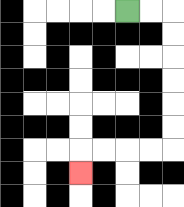{'start': '[5, 0]', 'end': '[3, 7]', 'path_directions': 'R,R,D,D,D,D,D,D,L,L,L,L,D', 'path_coordinates': '[[5, 0], [6, 0], [7, 0], [7, 1], [7, 2], [7, 3], [7, 4], [7, 5], [7, 6], [6, 6], [5, 6], [4, 6], [3, 6], [3, 7]]'}